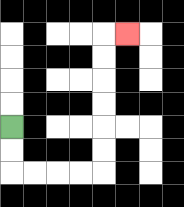{'start': '[0, 5]', 'end': '[5, 1]', 'path_directions': 'D,D,R,R,R,R,U,U,U,U,U,U,R', 'path_coordinates': '[[0, 5], [0, 6], [0, 7], [1, 7], [2, 7], [3, 7], [4, 7], [4, 6], [4, 5], [4, 4], [4, 3], [4, 2], [4, 1], [5, 1]]'}